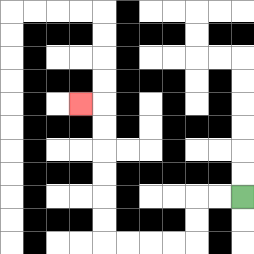{'start': '[10, 8]', 'end': '[3, 4]', 'path_directions': 'L,L,D,D,L,L,L,L,U,U,U,U,U,U,L', 'path_coordinates': '[[10, 8], [9, 8], [8, 8], [8, 9], [8, 10], [7, 10], [6, 10], [5, 10], [4, 10], [4, 9], [4, 8], [4, 7], [4, 6], [4, 5], [4, 4], [3, 4]]'}